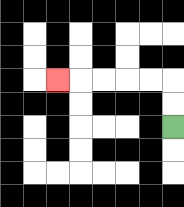{'start': '[7, 5]', 'end': '[2, 3]', 'path_directions': 'U,U,L,L,L,L,L', 'path_coordinates': '[[7, 5], [7, 4], [7, 3], [6, 3], [5, 3], [4, 3], [3, 3], [2, 3]]'}